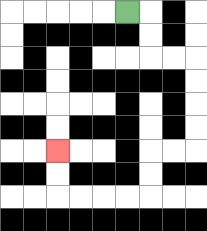{'start': '[5, 0]', 'end': '[2, 6]', 'path_directions': 'R,D,D,R,R,D,D,D,D,L,L,D,D,L,L,L,L,U,U', 'path_coordinates': '[[5, 0], [6, 0], [6, 1], [6, 2], [7, 2], [8, 2], [8, 3], [8, 4], [8, 5], [8, 6], [7, 6], [6, 6], [6, 7], [6, 8], [5, 8], [4, 8], [3, 8], [2, 8], [2, 7], [2, 6]]'}